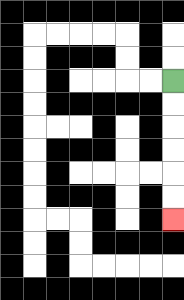{'start': '[7, 3]', 'end': '[7, 9]', 'path_directions': 'D,D,D,D,D,D', 'path_coordinates': '[[7, 3], [7, 4], [7, 5], [7, 6], [7, 7], [7, 8], [7, 9]]'}